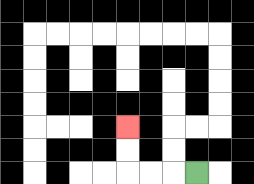{'start': '[8, 7]', 'end': '[5, 5]', 'path_directions': 'L,L,L,U,U', 'path_coordinates': '[[8, 7], [7, 7], [6, 7], [5, 7], [5, 6], [5, 5]]'}